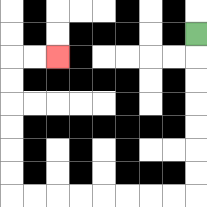{'start': '[8, 1]', 'end': '[2, 2]', 'path_directions': 'D,D,D,D,D,D,D,L,L,L,L,L,L,L,L,U,U,U,U,U,U,R,R', 'path_coordinates': '[[8, 1], [8, 2], [8, 3], [8, 4], [8, 5], [8, 6], [8, 7], [8, 8], [7, 8], [6, 8], [5, 8], [4, 8], [3, 8], [2, 8], [1, 8], [0, 8], [0, 7], [0, 6], [0, 5], [0, 4], [0, 3], [0, 2], [1, 2], [2, 2]]'}